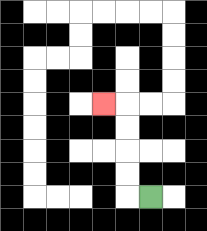{'start': '[6, 8]', 'end': '[4, 4]', 'path_directions': 'L,U,U,U,U,L', 'path_coordinates': '[[6, 8], [5, 8], [5, 7], [5, 6], [5, 5], [5, 4], [4, 4]]'}